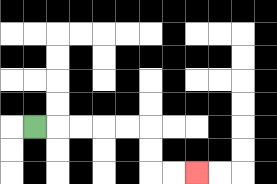{'start': '[1, 5]', 'end': '[8, 7]', 'path_directions': 'R,R,R,R,R,D,D,R,R', 'path_coordinates': '[[1, 5], [2, 5], [3, 5], [4, 5], [5, 5], [6, 5], [6, 6], [6, 7], [7, 7], [8, 7]]'}